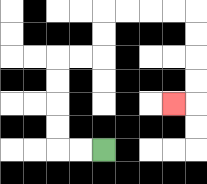{'start': '[4, 6]', 'end': '[7, 4]', 'path_directions': 'L,L,U,U,U,U,R,R,U,U,R,R,R,R,D,D,D,D,L', 'path_coordinates': '[[4, 6], [3, 6], [2, 6], [2, 5], [2, 4], [2, 3], [2, 2], [3, 2], [4, 2], [4, 1], [4, 0], [5, 0], [6, 0], [7, 0], [8, 0], [8, 1], [8, 2], [8, 3], [8, 4], [7, 4]]'}